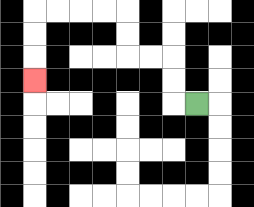{'start': '[8, 4]', 'end': '[1, 3]', 'path_directions': 'L,U,U,L,L,U,U,L,L,L,L,D,D,D', 'path_coordinates': '[[8, 4], [7, 4], [7, 3], [7, 2], [6, 2], [5, 2], [5, 1], [5, 0], [4, 0], [3, 0], [2, 0], [1, 0], [1, 1], [1, 2], [1, 3]]'}